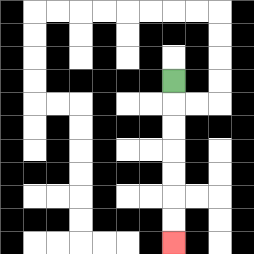{'start': '[7, 3]', 'end': '[7, 10]', 'path_directions': 'D,D,D,D,D,D,D', 'path_coordinates': '[[7, 3], [7, 4], [7, 5], [7, 6], [7, 7], [7, 8], [7, 9], [7, 10]]'}